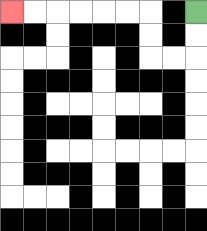{'start': '[8, 0]', 'end': '[0, 0]', 'path_directions': 'D,D,L,L,U,U,L,L,L,L,L,L', 'path_coordinates': '[[8, 0], [8, 1], [8, 2], [7, 2], [6, 2], [6, 1], [6, 0], [5, 0], [4, 0], [3, 0], [2, 0], [1, 0], [0, 0]]'}